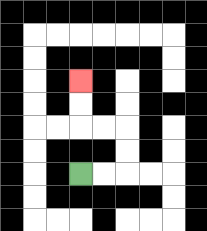{'start': '[3, 7]', 'end': '[3, 3]', 'path_directions': 'R,R,U,U,L,L,U,U', 'path_coordinates': '[[3, 7], [4, 7], [5, 7], [5, 6], [5, 5], [4, 5], [3, 5], [3, 4], [3, 3]]'}